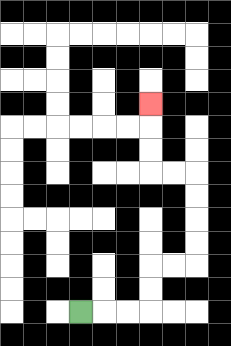{'start': '[3, 13]', 'end': '[6, 4]', 'path_directions': 'R,R,R,U,U,R,R,U,U,U,U,L,L,U,U,U', 'path_coordinates': '[[3, 13], [4, 13], [5, 13], [6, 13], [6, 12], [6, 11], [7, 11], [8, 11], [8, 10], [8, 9], [8, 8], [8, 7], [7, 7], [6, 7], [6, 6], [6, 5], [6, 4]]'}